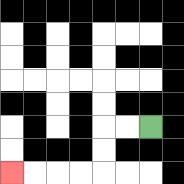{'start': '[6, 5]', 'end': '[0, 7]', 'path_directions': 'L,L,D,D,L,L,L,L', 'path_coordinates': '[[6, 5], [5, 5], [4, 5], [4, 6], [4, 7], [3, 7], [2, 7], [1, 7], [0, 7]]'}